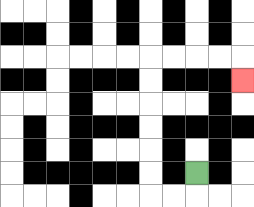{'start': '[8, 7]', 'end': '[10, 3]', 'path_directions': 'D,L,L,U,U,U,U,U,U,R,R,R,R,D', 'path_coordinates': '[[8, 7], [8, 8], [7, 8], [6, 8], [6, 7], [6, 6], [6, 5], [6, 4], [6, 3], [6, 2], [7, 2], [8, 2], [9, 2], [10, 2], [10, 3]]'}